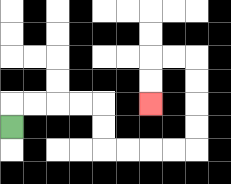{'start': '[0, 5]', 'end': '[6, 4]', 'path_directions': 'U,R,R,R,R,D,D,R,R,R,R,U,U,U,U,L,L,D,D', 'path_coordinates': '[[0, 5], [0, 4], [1, 4], [2, 4], [3, 4], [4, 4], [4, 5], [4, 6], [5, 6], [6, 6], [7, 6], [8, 6], [8, 5], [8, 4], [8, 3], [8, 2], [7, 2], [6, 2], [6, 3], [6, 4]]'}